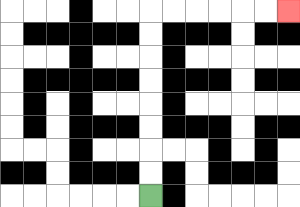{'start': '[6, 8]', 'end': '[12, 0]', 'path_directions': 'U,U,U,U,U,U,U,U,R,R,R,R,R,R', 'path_coordinates': '[[6, 8], [6, 7], [6, 6], [6, 5], [6, 4], [6, 3], [6, 2], [6, 1], [6, 0], [7, 0], [8, 0], [9, 0], [10, 0], [11, 0], [12, 0]]'}